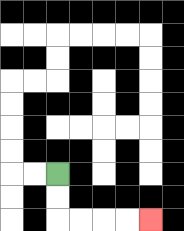{'start': '[2, 7]', 'end': '[6, 9]', 'path_directions': 'D,D,R,R,R,R', 'path_coordinates': '[[2, 7], [2, 8], [2, 9], [3, 9], [4, 9], [5, 9], [6, 9]]'}